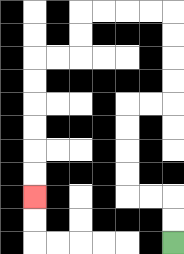{'start': '[7, 10]', 'end': '[1, 8]', 'path_directions': 'U,U,L,L,U,U,U,U,R,R,U,U,U,U,L,L,L,L,D,D,L,L,D,D,D,D,D,D', 'path_coordinates': '[[7, 10], [7, 9], [7, 8], [6, 8], [5, 8], [5, 7], [5, 6], [5, 5], [5, 4], [6, 4], [7, 4], [7, 3], [7, 2], [7, 1], [7, 0], [6, 0], [5, 0], [4, 0], [3, 0], [3, 1], [3, 2], [2, 2], [1, 2], [1, 3], [1, 4], [1, 5], [1, 6], [1, 7], [1, 8]]'}